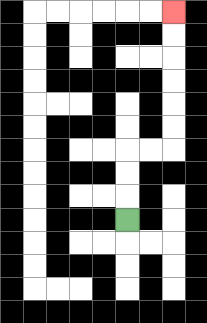{'start': '[5, 9]', 'end': '[7, 0]', 'path_directions': 'U,U,U,R,R,U,U,U,U,U,U', 'path_coordinates': '[[5, 9], [5, 8], [5, 7], [5, 6], [6, 6], [7, 6], [7, 5], [7, 4], [7, 3], [7, 2], [7, 1], [7, 0]]'}